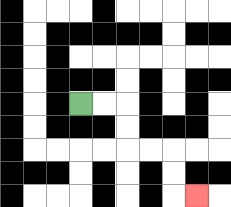{'start': '[3, 4]', 'end': '[8, 8]', 'path_directions': 'R,R,D,D,R,R,D,D,R', 'path_coordinates': '[[3, 4], [4, 4], [5, 4], [5, 5], [5, 6], [6, 6], [7, 6], [7, 7], [7, 8], [8, 8]]'}